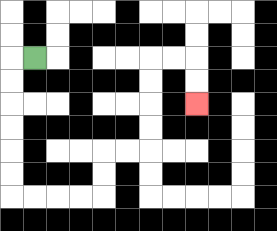{'start': '[1, 2]', 'end': '[8, 4]', 'path_directions': 'L,D,D,D,D,D,D,R,R,R,R,U,U,R,R,U,U,U,U,R,R,D,D', 'path_coordinates': '[[1, 2], [0, 2], [0, 3], [0, 4], [0, 5], [0, 6], [0, 7], [0, 8], [1, 8], [2, 8], [3, 8], [4, 8], [4, 7], [4, 6], [5, 6], [6, 6], [6, 5], [6, 4], [6, 3], [6, 2], [7, 2], [8, 2], [8, 3], [8, 4]]'}